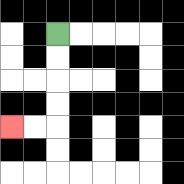{'start': '[2, 1]', 'end': '[0, 5]', 'path_directions': 'D,D,D,D,L,L', 'path_coordinates': '[[2, 1], [2, 2], [2, 3], [2, 4], [2, 5], [1, 5], [0, 5]]'}